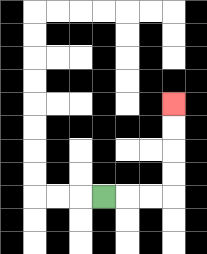{'start': '[4, 8]', 'end': '[7, 4]', 'path_directions': 'R,R,R,U,U,U,U', 'path_coordinates': '[[4, 8], [5, 8], [6, 8], [7, 8], [7, 7], [7, 6], [7, 5], [7, 4]]'}